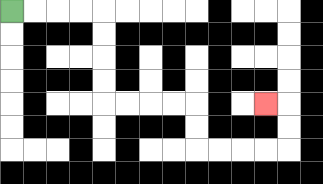{'start': '[0, 0]', 'end': '[11, 4]', 'path_directions': 'R,R,R,R,D,D,D,D,R,R,R,R,D,D,R,R,R,R,U,U,L', 'path_coordinates': '[[0, 0], [1, 0], [2, 0], [3, 0], [4, 0], [4, 1], [4, 2], [4, 3], [4, 4], [5, 4], [6, 4], [7, 4], [8, 4], [8, 5], [8, 6], [9, 6], [10, 6], [11, 6], [12, 6], [12, 5], [12, 4], [11, 4]]'}